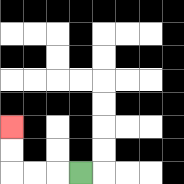{'start': '[3, 7]', 'end': '[0, 5]', 'path_directions': 'L,L,L,U,U', 'path_coordinates': '[[3, 7], [2, 7], [1, 7], [0, 7], [0, 6], [0, 5]]'}